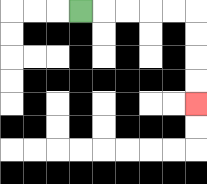{'start': '[3, 0]', 'end': '[8, 4]', 'path_directions': 'R,R,R,R,R,D,D,D,D', 'path_coordinates': '[[3, 0], [4, 0], [5, 0], [6, 0], [7, 0], [8, 0], [8, 1], [8, 2], [8, 3], [8, 4]]'}